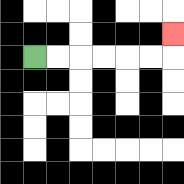{'start': '[1, 2]', 'end': '[7, 1]', 'path_directions': 'R,R,R,R,R,R,U', 'path_coordinates': '[[1, 2], [2, 2], [3, 2], [4, 2], [5, 2], [6, 2], [7, 2], [7, 1]]'}